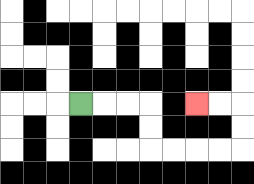{'start': '[3, 4]', 'end': '[8, 4]', 'path_directions': 'R,R,R,D,D,R,R,R,R,U,U,L,L', 'path_coordinates': '[[3, 4], [4, 4], [5, 4], [6, 4], [6, 5], [6, 6], [7, 6], [8, 6], [9, 6], [10, 6], [10, 5], [10, 4], [9, 4], [8, 4]]'}